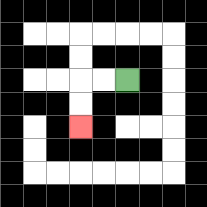{'start': '[5, 3]', 'end': '[3, 5]', 'path_directions': 'L,L,D,D', 'path_coordinates': '[[5, 3], [4, 3], [3, 3], [3, 4], [3, 5]]'}